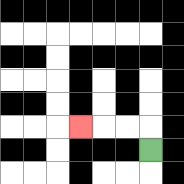{'start': '[6, 6]', 'end': '[3, 5]', 'path_directions': 'U,L,L,L', 'path_coordinates': '[[6, 6], [6, 5], [5, 5], [4, 5], [3, 5]]'}